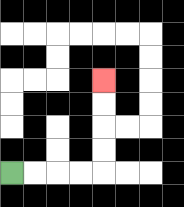{'start': '[0, 7]', 'end': '[4, 3]', 'path_directions': 'R,R,R,R,U,U,U,U', 'path_coordinates': '[[0, 7], [1, 7], [2, 7], [3, 7], [4, 7], [4, 6], [4, 5], [4, 4], [4, 3]]'}